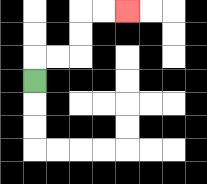{'start': '[1, 3]', 'end': '[5, 0]', 'path_directions': 'U,R,R,U,U,R,R', 'path_coordinates': '[[1, 3], [1, 2], [2, 2], [3, 2], [3, 1], [3, 0], [4, 0], [5, 0]]'}